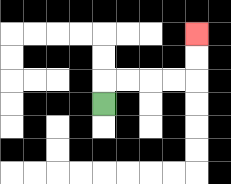{'start': '[4, 4]', 'end': '[8, 1]', 'path_directions': 'U,R,R,R,R,U,U', 'path_coordinates': '[[4, 4], [4, 3], [5, 3], [6, 3], [7, 3], [8, 3], [8, 2], [8, 1]]'}